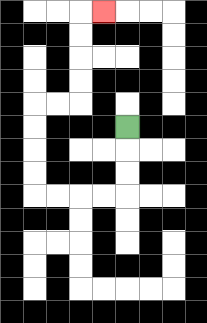{'start': '[5, 5]', 'end': '[4, 0]', 'path_directions': 'D,D,D,L,L,L,L,U,U,U,U,R,R,U,U,U,U,R', 'path_coordinates': '[[5, 5], [5, 6], [5, 7], [5, 8], [4, 8], [3, 8], [2, 8], [1, 8], [1, 7], [1, 6], [1, 5], [1, 4], [2, 4], [3, 4], [3, 3], [3, 2], [3, 1], [3, 0], [4, 0]]'}